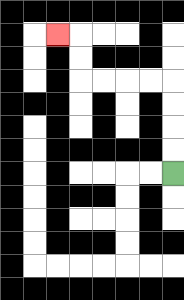{'start': '[7, 7]', 'end': '[2, 1]', 'path_directions': 'U,U,U,U,L,L,L,L,U,U,L', 'path_coordinates': '[[7, 7], [7, 6], [7, 5], [7, 4], [7, 3], [6, 3], [5, 3], [4, 3], [3, 3], [3, 2], [3, 1], [2, 1]]'}